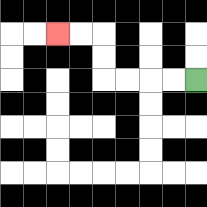{'start': '[8, 3]', 'end': '[2, 1]', 'path_directions': 'L,L,L,L,U,U,L,L', 'path_coordinates': '[[8, 3], [7, 3], [6, 3], [5, 3], [4, 3], [4, 2], [4, 1], [3, 1], [2, 1]]'}